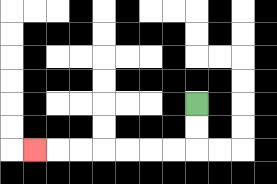{'start': '[8, 4]', 'end': '[1, 6]', 'path_directions': 'D,D,L,L,L,L,L,L,L', 'path_coordinates': '[[8, 4], [8, 5], [8, 6], [7, 6], [6, 6], [5, 6], [4, 6], [3, 6], [2, 6], [1, 6]]'}